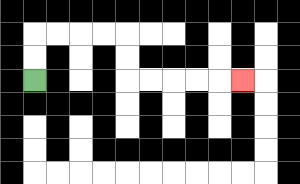{'start': '[1, 3]', 'end': '[10, 3]', 'path_directions': 'U,U,R,R,R,R,D,D,R,R,R,R,R', 'path_coordinates': '[[1, 3], [1, 2], [1, 1], [2, 1], [3, 1], [4, 1], [5, 1], [5, 2], [5, 3], [6, 3], [7, 3], [8, 3], [9, 3], [10, 3]]'}